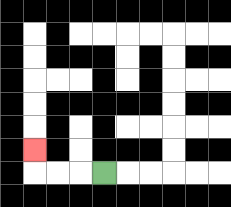{'start': '[4, 7]', 'end': '[1, 6]', 'path_directions': 'L,L,L,U', 'path_coordinates': '[[4, 7], [3, 7], [2, 7], [1, 7], [1, 6]]'}